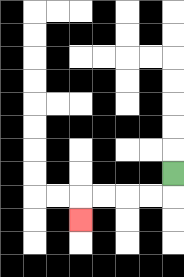{'start': '[7, 7]', 'end': '[3, 9]', 'path_directions': 'D,L,L,L,L,D', 'path_coordinates': '[[7, 7], [7, 8], [6, 8], [5, 8], [4, 8], [3, 8], [3, 9]]'}